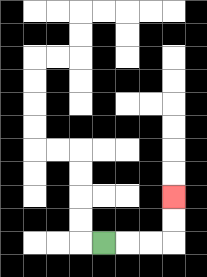{'start': '[4, 10]', 'end': '[7, 8]', 'path_directions': 'R,R,R,U,U', 'path_coordinates': '[[4, 10], [5, 10], [6, 10], [7, 10], [7, 9], [7, 8]]'}